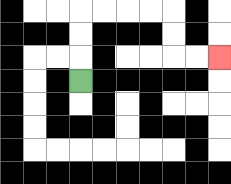{'start': '[3, 3]', 'end': '[9, 2]', 'path_directions': 'U,U,U,R,R,R,R,D,D,R,R', 'path_coordinates': '[[3, 3], [3, 2], [3, 1], [3, 0], [4, 0], [5, 0], [6, 0], [7, 0], [7, 1], [7, 2], [8, 2], [9, 2]]'}